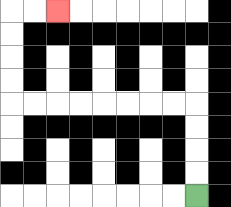{'start': '[8, 8]', 'end': '[2, 0]', 'path_directions': 'U,U,U,U,L,L,L,L,L,L,L,L,U,U,U,U,R,R', 'path_coordinates': '[[8, 8], [8, 7], [8, 6], [8, 5], [8, 4], [7, 4], [6, 4], [5, 4], [4, 4], [3, 4], [2, 4], [1, 4], [0, 4], [0, 3], [0, 2], [0, 1], [0, 0], [1, 0], [2, 0]]'}